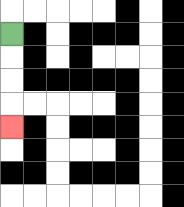{'start': '[0, 1]', 'end': '[0, 5]', 'path_directions': 'D,D,D,D', 'path_coordinates': '[[0, 1], [0, 2], [0, 3], [0, 4], [0, 5]]'}